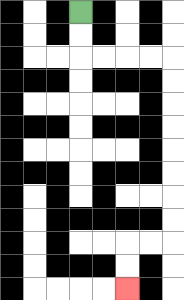{'start': '[3, 0]', 'end': '[5, 12]', 'path_directions': 'D,D,R,R,R,R,D,D,D,D,D,D,D,D,L,L,D,D', 'path_coordinates': '[[3, 0], [3, 1], [3, 2], [4, 2], [5, 2], [6, 2], [7, 2], [7, 3], [7, 4], [7, 5], [7, 6], [7, 7], [7, 8], [7, 9], [7, 10], [6, 10], [5, 10], [5, 11], [5, 12]]'}